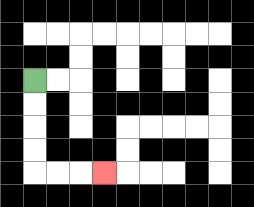{'start': '[1, 3]', 'end': '[4, 7]', 'path_directions': 'D,D,D,D,R,R,R', 'path_coordinates': '[[1, 3], [1, 4], [1, 5], [1, 6], [1, 7], [2, 7], [3, 7], [4, 7]]'}